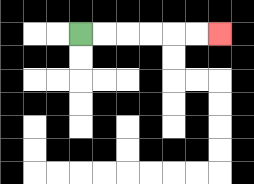{'start': '[3, 1]', 'end': '[9, 1]', 'path_directions': 'R,R,R,R,R,R', 'path_coordinates': '[[3, 1], [4, 1], [5, 1], [6, 1], [7, 1], [8, 1], [9, 1]]'}